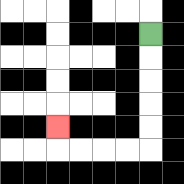{'start': '[6, 1]', 'end': '[2, 5]', 'path_directions': 'D,D,D,D,D,L,L,L,L,U', 'path_coordinates': '[[6, 1], [6, 2], [6, 3], [6, 4], [6, 5], [6, 6], [5, 6], [4, 6], [3, 6], [2, 6], [2, 5]]'}